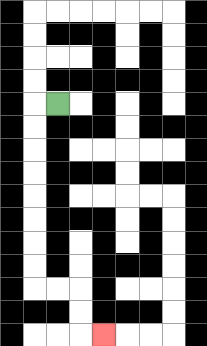{'start': '[2, 4]', 'end': '[4, 14]', 'path_directions': 'L,D,D,D,D,D,D,D,D,R,R,D,D,R', 'path_coordinates': '[[2, 4], [1, 4], [1, 5], [1, 6], [1, 7], [1, 8], [1, 9], [1, 10], [1, 11], [1, 12], [2, 12], [3, 12], [3, 13], [3, 14], [4, 14]]'}